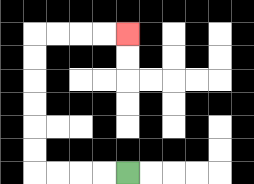{'start': '[5, 7]', 'end': '[5, 1]', 'path_directions': 'L,L,L,L,U,U,U,U,U,U,R,R,R,R', 'path_coordinates': '[[5, 7], [4, 7], [3, 7], [2, 7], [1, 7], [1, 6], [1, 5], [1, 4], [1, 3], [1, 2], [1, 1], [2, 1], [3, 1], [4, 1], [5, 1]]'}